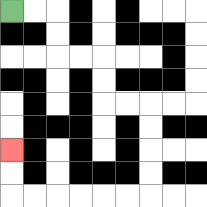{'start': '[0, 0]', 'end': '[0, 6]', 'path_directions': 'R,R,D,D,R,R,D,D,R,R,D,D,D,D,L,L,L,L,L,L,U,U', 'path_coordinates': '[[0, 0], [1, 0], [2, 0], [2, 1], [2, 2], [3, 2], [4, 2], [4, 3], [4, 4], [5, 4], [6, 4], [6, 5], [6, 6], [6, 7], [6, 8], [5, 8], [4, 8], [3, 8], [2, 8], [1, 8], [0, 8], [0, 7], [0, 6]]'}